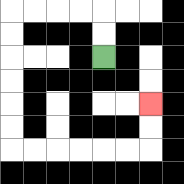{'start': '[4, 2]', 'end': '[6, 4]', 'path_directions': 'U,U,L,L,L,L,D,D,D,D,D,D,R,R,R,R,R,R,U,U', 'path_coordinates': '[[4, 2], [4, 1], [4, 0], [3, 0], [2, 0], [1, 0], [0, 0], [0, 1], [0, 2], [0, 3], [0, 4], [0, 5], [0, 6], [1, 6], [2, 6], [3, 6], [4, 6], [5, 6], [6, 6], [6, 5], [6, 4]]'}